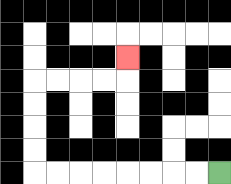{'start': '[9, 7]', 'end': '[5, 2]', 'path_directions': 'L,L,L,L,L,L,L,L,U,U,U,U,R,R,R,R,U', 'path_coordinates': '[[9, 7], [8, 7], [7, 7], [6, 7], [5, 7], [4, 7], [3, 7], [2, 7], [1, 7], [1, 6], [1, 5], [1, 4], [1, 3], [2, 3], [3, 3], [4, 3], [5, 3], [5, 2]]'}